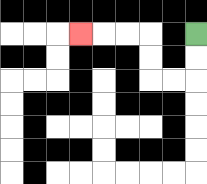{'start': '[8, 1]', 'end': '[3, 1]', 'path_directions': 'D,D,L,L,U,U,L,L,L', 'path_coordinates': '[[8, 1], [8, 2], [8, 3], [7, 3], [6, 3], [6, 2], [6, 1], [5, 1], [4, 1], [3, 1]]'}